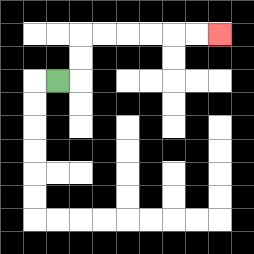{'start': '[2, 3]', 'end': '[9, 1]', 'path_directions': 'R,U,U,R,R,R,R,R,R', 'path_coordinates': '[[2, 3], [3, 3], [3, 2], [3, 1], [4, 1], [5, 1], [6, 1], [7, 1], [8, 1], [9, 1]]'}